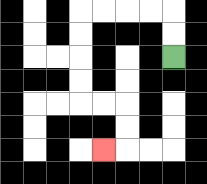{'start': '[7, 2]', 'end': '[4, 6]', 'path_directions': 'U,U,L,L,L,L,D,D,D,D,R,R,D,D,L', 'path_coordinates': '[[7, 2], [7, 1], [7, 0], [6, 0], [5, 0], [4, 0], [3, 0], [3, 1], [3, 2], [3, 3], [3, 4], [4, 4], [5, 4], [5, 5], [5, 6], [4, 6]]'}